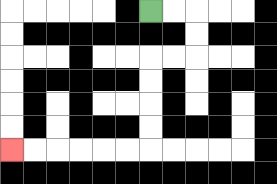{'start': '[6, 0]', 'end': '[0, 6]', 'path_directions': 'R,R,D,D,L,L,D,D,D,D,L,L,L,L,L,L', 'path_coordinates': '[[6, 0], [7, 0], [8, 0], [8, 1], [8, 2], [7, 2], [6, 2], [6, 3], [6, 4], [6, 5], [6, 6], [5, 6], [4, 6], [3, 6], [2, 6], [1, 6], [0, 6]]'}